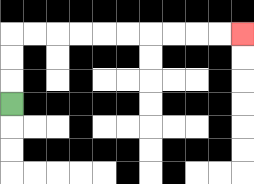{'start': '[0, 4]', 'end': '[10, 1]', 'path_directions': 'U,U,U,R,R,R,R,R,R,R,R,R,R', 'path_coordinates': '[[0, 4], [0, 3], [0, 2], [0, 1], [1, 1], [2, 1], [3, 1], [4, 1], [5, 1], [6, 1], [7, 1], [8, 1], [9, 1], [10, 1]]'}